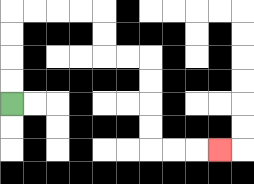{'start': '[0, 4]', 'end': '[9, 6]', 'path_directions': 'U,U,U,U,R,R,R,R,D,D,R,R,D,D,D,D,R,R,R', 'path_coordinates': '[[0, 4], [0, 3], [0, 2], [0, 1], [0, 0], [1, 0], [2, 0], [3, 0], [4, 0], [4, 1], [4, 2], [5, 2], [6, 2], [6, 3], [6, 4], [6, 5], [6, 6], [7, 6], [8, 6], [9, 6]]'}